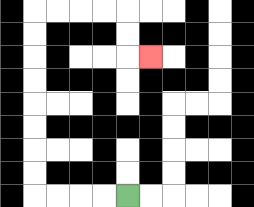{'start': '[5, 8]', 'end': '[6, 2]', 'path_directions': 'L,L,L,L,U,U,U,U,U,U,U,U,R,R,R,R,D,D,R', 'path_coordinates': '[[5, 8], [4, 8], [3, 8], [2, 8], [1, 8], [1, 7], [1, 6], [1, 5], [1, 4], [1, 3], [1, 2], [1, 1], [1, 0], [2, 0], [3, 0], [4, 0], [5, 0], [5, 1], [5, 2], [6, 2]]'}